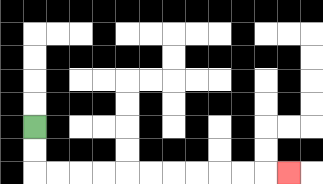{'start': '[1, 5]', 'end': '[12, 7]', 'path_directions': 'D,D,R,R,R,R,R,R,R,R,R,R,R', 'path_coordinates': '[[1, 5], [1, 6], [1, 7], [2, 7], [3, 7], [4, 7], [5, 7], [6, 7], [7, 7], [8, 7], [9, 7], [10, 7], [11, 7], [12, 7]]'}